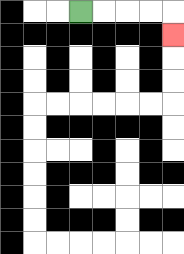{'start': '[3, 0]', 'end': '[7, 1]', 'path_directions': 'R,R,R,R,D', 'path_coordinates': '[[3, 0], [4, 0], [5, 0], [6, 0], [7, 0], [7, 1]]'}